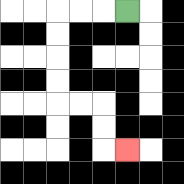{'start': '[5, 0]', 'end': '[5, 6]', 'path_directions': 'L,L,L,D,D,D,D,R,R,D,D,R', 'path_coordinates': '[[5, 0], [4, 0], [3, 0], [2, 0], [2, 1], [2, 2], [2, 3], [2, 4], [3, 4], [4, 4], [4, 5], [4, 6], [5, 6]]'}